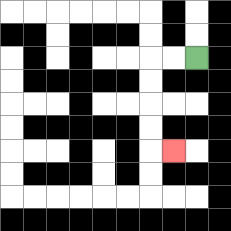{'start': '[8, 2]', 'end': '[7, 6]', 'path_directions': 'L,L,D,D,D,D,R', 'path_coordinates': '[[8, 2], [7, 2], [6, 2], [6, 3], [6, 4], [6, 5], [6, 6], [7, 6]]'}